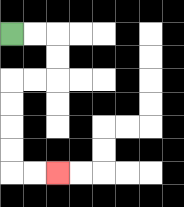{'start': '[0, 1]', 'end': '[2, 7]', 'path_directions': 'R,R,D,D,L,L,D,D,D,D,R,R', 'path_coordinates': '[[0, 1], [1, 1], [2, 1], [2, 2], [2, 3], [1, 3], [0, 3], [0, 4], [0, 5], [0, 6], [0, 7], [1, 7], [2, 7]]'}